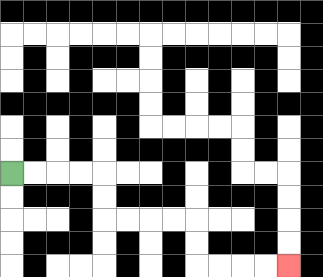{'start': '[0, 7]', 'end': '[12, 11]', 'path_directions': 'R,R,R,R,D,D,R,R,R,R,D,D,R,R,R,R', 'path_coordinates': '[[0, 7], [1, 7], [2, 7], [3, 7], [4, 7], [4, 8], [4, 9], [5, 9], [6, 9], [7, 9], [8, 9], [8, 10], [8, 11], [9, 11], [10, 11], [11, 11], [12, 11]]'}